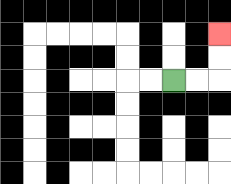{'start': '[7, 3]', 'end': '[9, 1]', 'path_directions': 'R,R,U,U', 'path_coordinates': '[[7, 3], [8, 3], [9, 3], [9, 2], [9, 1]]'}